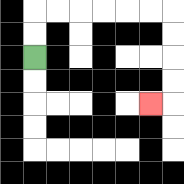{'start': '[1, 2]', 'end': '[6, 4]', 'path_directions': 'U,U,R,R,R,R,R,R,D,D,D,D,L', 'path_coordinates': '[[1, 2], [1, 1], [1, 0], [2, 0], [3, 0], [4, 0], [5, 0], [6, 0], [7, 0], [7, 1], [7, 2], [7, 3], [7, 4], [6, 4]]'}